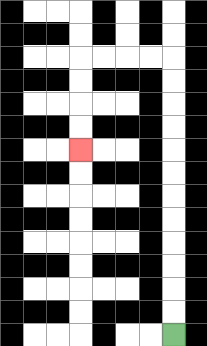{'start': '[7, 14]', 'end': '[3, 6]', 'path_directions': 'U,U,U,U,U,U,U,U,U,U,U,U,L,L,L,L,D,D,D,D', 'path_coordinates': '[[7, 14], [7, 13], [7, 12], [7, 11], [7, 10], [7, 9], [7, 8], [7, 7], [7, 6], [7, 5], [7, 4], [7, 3], [7, 2], [6, 2], [5, 2], [4, 2], [3, 2], [3, 3], [3, 4], [3, 5], [3, 6]]'}